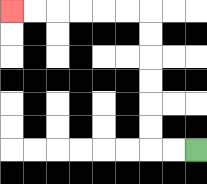{'start': '[8, 6]', 'end': '[0, 0]', 'path_directions': 'L,L,U,U,U,U,U,U,L,L,L,L,L,L', 'path_coordinates': '[[8, 6], [7, 6], [6, 6], [6, 5], [6, 4], [6, 3], [6, 2], [6, 1], [6, 0], [5, 0], [4, 0], [3, 0], [2, 0], [1, 0], [0, 0]]'}